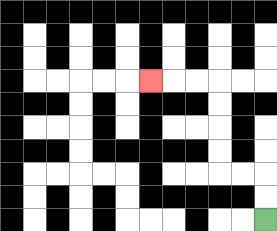{'start': '[11, 9]', 'end': '[6, 3]', 'path_directions': 'U,U,L,L,U,U,U,U,L,L,L', 'path_coordinates': '[[11, 9], [11, 8], [11, 7], [10, 7], [9, 7], [9, 6], [9, 5], [9, 4], [9, 3], [8, 3], [7, 3], [6, 3]]'}